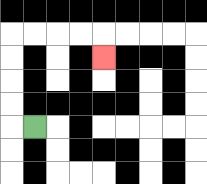{'start': '[1, 5]', 'end': '[4, 2]', 'path_directions': 'L,U,U,U,U,R,R,R,R,D', 'path_coordinates': '[[1, 5], [0, 5], [0, 4], [0, 3], [0, 2], [0, 1], [1, 1], [2, 1], [3, 1], [4, 1], [4, 2]]'}